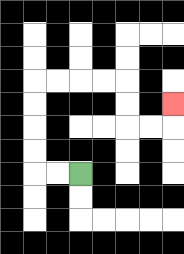{'start': '[3, 7]', 'end': '[7, 4]', 'path_directions': 'L,L,U,U,U,U,R,R,R,R,D,D,R,R,U', 'path_coordinates': '[[3, 7], [2, 7], [1, 7], [1, 6], [1, 5], [1, 4], [1, 3], [2, 3], [3, 3], [4, 3], [5, 3], [5, 4], [5, 5], [6, 5], [7, 5], [7, 4]]'}